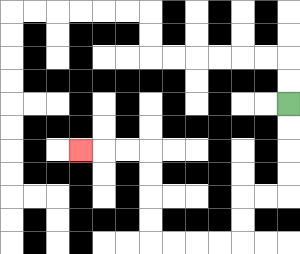{'start': '[12, 4]', 'end': '[3, 6]', 'path_directions': 'D,D,D,D,L,L,D,D,L,L,L,L,U,U,U,U,L,L,L', 'path_coordinates': '[[12, 4], [12, 5], [12, 6], [12, 7], [12, 8], [11, 8], [10, 8], [10, 9], [10, 10], [9, 10], [8, 10], [7, 10], [6, 10], [6, 9], [6, 8], [6, 7], [6, 6], [5, 6], [4, 6], [3, 6]]'}